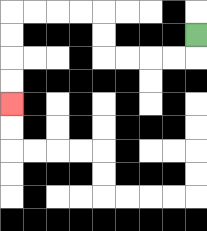{'start': '[8, 1]', 'end': '[0, 4]', 'path_directions': 'D,L,L,L,L,U,U,L,L,L,L,D,D,D,D', 'path_coordinates': '[[8, 1], [8, 2], [7, 2], [6, 2], [5, 2], [4, 2], [4, 1], [4, 0], [3, 0], [2, 0], [1, 0], [0, 0], [0, 1], [0, 2], [0, 3], [0, 4]]'}